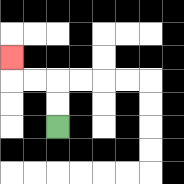{'start': '[2, 5]', 'end': '[0, 2]', 'path_directions': 'U,U,L,L,U', 'path_coordinates': '[[2, 5], [2, 4], [2, 3], [1, 3], [0, 3], [0, 2]]'}